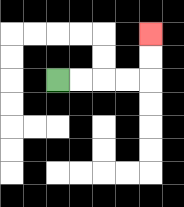{'start': '[2, 3]', 'end': '[6, 1]', 'path_directions': 'R,R,R,R,U,U', 'path_coordinates': '[[2, 3], [3, 3], [4, 3], [5, 3], [6, 3], [6, 2], [6, 1]]'}